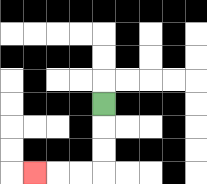{'start': '[4, 4]', 'end': '[1, 7]', 'path_directions': 'D,D,D,L,L,L', 'path_coordinates': '[[4, 4], [4, 5], [4, 6], [4, 7], [3, 7], [2, 7], [1, 7]]'}